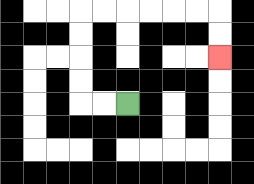{'start': '[5, 4]', 'end': '[9, 2]', 'path_directions': 'L,L,U,U,U,U,R,R,R,R,R,R,D,D', 'path_coordinates': '[[5, 4], [4, 4], [3, 4], [3, 3], [3, 2], [3, 1], [3, 0], [4, 0], [5, 0], [6, 0], [7, 0], [8, 0], [9, 0], [9, 1], [9, 2]]'}